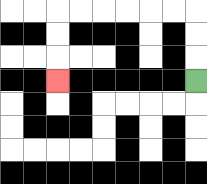{'start': '[8, 3]', 'end': '[2, 3]', 'path_directions': 'U,U,U,L,L,L,L,L,L,D,D,D', 'path_coordinates': '[[8, 3], [8, 2], [8, 1], [8, 0], [7, 0], [6, 0], [5, 0], [4, 0], [3, 0], [2, 0], [2, 1], [2, 2], [2, 3]]'}